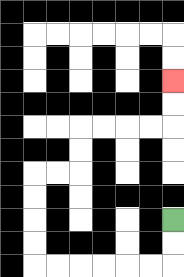{'start': '[7, 9]', 'end': '[7, 3]', 'path_directions': 'D,D,L,L,L,L,L,L,U,U,U,U,R,R,U,U,R,R,R,R,U,U', 'path_coordinates': '[[7, 9], [7, 10], [7, 11], [6, 11], [5, 11], [4, 11], [3, 11], [2, 11], [1, 11], [1, 10], [1, 9], [1, 8], [1, 7], [2, 7], [3, 7], [3, 6], [3, 5], [4, 5], [5, 5], [6, 5], [7, 5], [7, 4], [7, 3]]'}